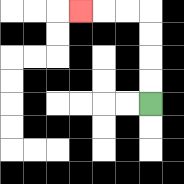{'start': '[6, 4]', 'end': '[3, 0]', 'path_directions': 'U,U,U,U,L,L,L', 'path_coordinates': '[[6, 4], [6, 3], [6, 2], [6, 1], [6, 0], [5, 0], [4, 0], [3, 0]]'}